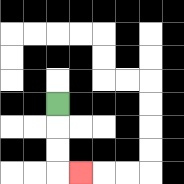{'start': '[2, 4]', 'end': '[3, 7]', 'path_directions': 'D,D,D,R', 'path_coordinates': '[[2, 4], [2, 5], [2, 6], [2, 7], [3, 7]]'}